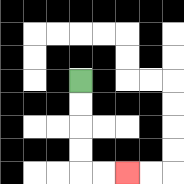{'start': '[3, 3]', 'end': '[5, 7]', 'path_directions': 'D,D,D,D,R,R', 'path_coordinates': '[[3, 3], [3, 4], [3, 5], [3, 6], [3, 7], [4, 7], [5, 7]]'}